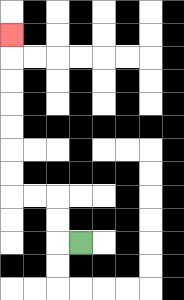{'start': '[3, 10]', 'end': '[0, 1]', 'path_directions': 'L,U,U,L,L,U,U,U,U,U,U,U', 'path_coordinates': '[[3, 10], [2, 10], [2, 9], [2, 8], [1, 8], [0, 8], [0, 7], [0, 6], [0, 5], [0, 4], [0, 3], [0, 2], [0, 1]]'}